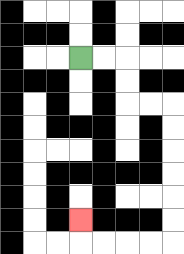{'start': '[3, 2]', 'end': '[3, 9]', 'path_directions': 'R,R,D,D,R,R,D,D,D,D,D,D,L,L,L,L,U', 'path_coordinates': '[[3, 2], [4, 2], [5, 2], [5, 3], [5, 4], [6, 4], [7, 4], [7, 5], [7, 6], [7, 7], [7, 8], [7, 9], [7, 10], [6, 10], [5, 10], [4, 10], [3, 10], [3, 9]]'}